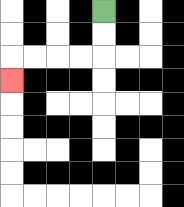{'start': '[4, 0]', 'end': '[0, 3]', 'path_directions': 'D,D,L,L,L,L,D', 'path_coordinates': '[[4, 0], [4, 1], [4, 2], [3, 2], [2, 2], [1, 2], [0, 2], [0, 3]]'}